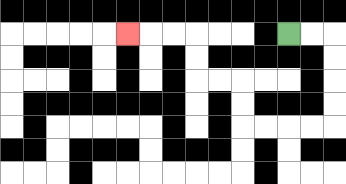{'start': '[12, 1]', 'end': '[5, 1]', 'path_directions': 'R,R,D,D,D,D,L,L,L,L,U,U,L,L,U,U,L,L,L', 'path_coordinates': '[[12, 1], [13, 1], [14, 1], [14, 2], [14, 3], [14, 4], [14, 5], [13, 5], [12, 5], [11, 5], [10, 5], [10, 4], [10, 3], [9, 3], [8, 3], [8, 2], [8, 1], [7, 1], [6, 1], [5, 1]]'}